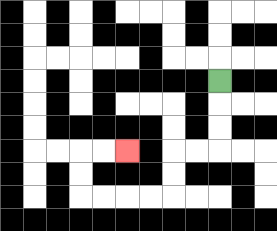{'start': '[9, 3]', 'end': '[5, 6]', 'path_directions': 'D,D,D,L,L,D,D,L,L,L,L,U,U,R,R', 'path_coordinates': '[[9, 3], [9, 4], [9, 5], [9, 6], [8, 6], [7, 6], [7, 7], [7, 8], [6, 8], [5, 8], [4, 8], [3, 8], [3, 7], [3, 6], [4, 6], [5, 6]]'}